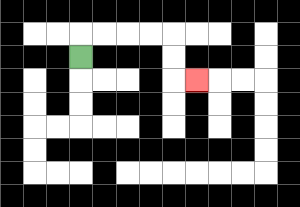{'start': '[3, 2]', 'end': '[8, 3]', 'path_directions': 'U,R,R,R,R,D,D,R', 'path_coordinates': '[[3, 2], [3, 1], [4, 1], [5, 1], [6, 1], [7, 1], [7, 2], [7, 3], [8, 3]]'}